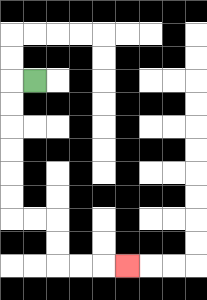{'start': '[1, 3]', 'end': '[5, 11]', 'path_directions': 'L,D,D,D,D,D,D,R,R,D,D,R,R,R', 'path_coordinates': '[[1, 3], [0, 3], [0, 4], [0, 5], [0, 6], [0, 7], [0, 8], [0, 9], [1, 9], [2, 9], [2, 10], [2, 11], [3, 11], [4, 11], [5, 11]]'}